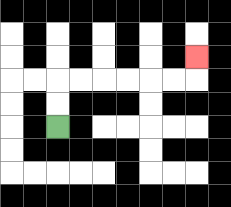{'start': '[2, 5]', 'end': '[8, 2]', 'path_directions': 'U,U,R,R,R,R,R,R,U', 'path_coordinates': '[[2, 5], [2, 4], [2, 3], [3, 3], [4, 3], [5, 3], [6, 3], [7, 3], [8, 3], [8, 2]]'}